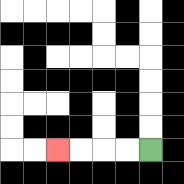{'start': '[6, 6]', 'end': '[2, 6]', 'path_directions': 'L,L,L,L', 'path_coordinates': '[[6, 6], [5, 6], [4, 6], [3, 6], [2, 6]]'}